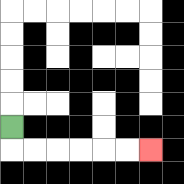{'start': '[0, 5]', 'end': '[6, 6]', 'path_directions': 'D,R,R,R,R,R,R', 'path_coordinates': '[[0, 5], [0, 6], [1, 6], [2, 6], [3, 6], [4, 6], [5, 6], [6, 6]]'}